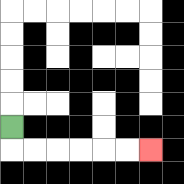{'start': '[0, 5]', 'end': '[6, 6]', 'path_directions': 'D,R,R,R,R,R,R', 'path_coordinates': '[[0, 5], [0, 6], [1, 6], [2, 6], [3, 6], [4, 6], [5, 6], [6, 6]]'}